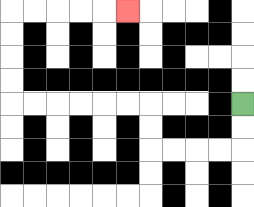{'start': '[10, 4]', 'end': '[5, 0]', 'path_directions': 'D,D,L,L,L,L,U,U,L,L,L,L,L,L,U,U,U,U,R,R,R,R,R', 'path_coordinates': '[[10, 4], [10, 5], [10, 6], [9, 6], [8, 6], [7, 6], [6, 6], [6, 5], [6, 4], [5, 4], [4, 4], [3, 4], [2, 4], [1, 4], [0, 4], [0, 3], [0, 2], [0, 1], [0, 0], [1, 0], [2, 0], [3, 0], [4, 0], [5, 0]]'}